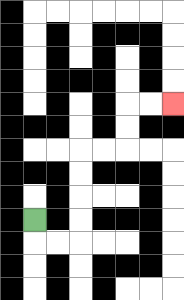{'start': '[1, 9]', 'end': '[7, 4]', 'path_directions': 'D,R,R,U,U,U,U,R,R,U,U,R,R', 'path_coordinates': '[[1, 9], [1, 10], [2, 10], [3, 10], [3, 9], [3, 8], [3, 7], [3, 6], [4, 6], [5, 6], [5, 5], [5, 4], [6, 4], [7, 4]]'}